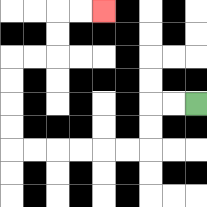{'start': '[8, 4]', 'end': '[4, 0]', 'path_directions': 'L,L,D,D,L,L,L,L,L,L,U,U,U,U,R,R,U,U,R,R', 'path_coordinates': '[[8, 4], [7, 4], [6, 4], [6, 5], [6, 6], [5, 6], [4, 6], [3, 6], [2, 6], [1, 6], [0, 6], [0, 5], [0, 4], [0, 3], [0, 2], [1, 2], [2, 2], [2, 1], [2, 0], [3, 0], [4, 0]]'}